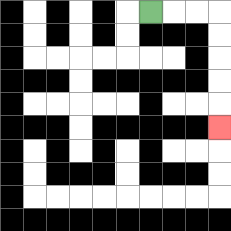{'start': '[6, 0]', 'end': '[9, 5]', 'path_directions': 'R,R,R,D,D,D,D,D', 'path_coordinates': '[[6, 0], [7, 0], [8, 0], [9, 0], [9, 1], [9, 2], [9, 3], [9, 4], [9, 5]]'}